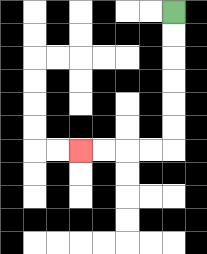{'start': '[7, 0]', 'end': '[3, 6]', 'path_directions': 'D,D,D,D,D,D,L,L,L,L', 'path_coordinates': '[[7, 0], [7, 1], [7, 2], [7, 3], [7, 4], [7, 5], [7, 6], [6, 6], [5, 6], [4, 6], [3, 6]]'}